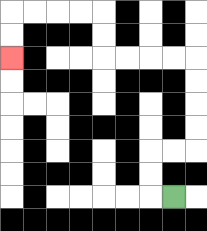{'start': '[7, 8]', 'end': '[0, 2]', 'path_directions': 'L,U,U,R,R,U,U,U,U,L,L,L,L,U,U,L,L,L,L,D,D', 'path_coordinates': '[[7, 8], [6, 8], [6, 7], [6, 6], [7, 6], [8, 6], [8, 5], [8, 4], [8, 3], [8, 2], [7, 2], [6, 2], [5, 2], [4, 2], [4, 1], [4, 0], [3, 0], [2, 0], [1, 0], [0, 0], [0, 1], [0, 2]]'}